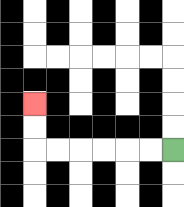{'start': '[7, 6]', 'end': '[1, 4]', 'path_directions': 'L,L,L,L,L,L,U,U', 'path_coordinates': '[[7, 6], [6, 6], [5, 6], [4, 6], [3, 6], [2, 6], [1, 6], [1, 5], [1, 4]]'}